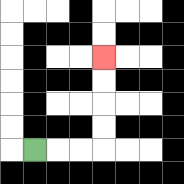{'start': '[1, 6]', 'end': '[4, 2]', 'path_directions': 'R,R,R,U,U,U,U', 'path_coordinates': '[[1, 6], [2, 6], [3, 6], [4, 6], [4, 5], [4, 4], [4, 3], [4, 2]]'}